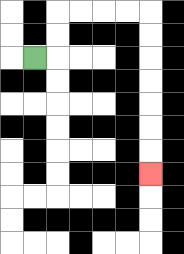{'start': '[1, 2]', 'end': '[6, 7]', 'path_directions': 'R,U,U,R,R,R,R,D,D,D,D,D,D,D', 'path_coordinates': '[[1, 2], [2, 2], [2, 1], [2, 0], [3, 0], [4, 0], [5, 0], [6, 0], [6, 1], [6, 2], [6, 3], [6, 4], [6, 5], [6, 6], [6, 7]]'}